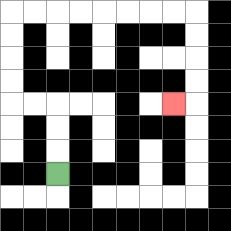{'start': '[2, 7]', 'end': '[7, 4]', 'path_directions': 'U,U,U,L,L,U,U,U,U,R,R,R,R,R,R,R,R,D,D,D,D,L', 'path_coordinates': '[[2, 7], [2, 6], [2, 5], [2, 4], [1, 4], [0, 4], [0, 3], [0, 2], [0, 1], [0, 0], [1, 0], [2, 0], [3, 0], [4, 0], [5, 0], [6, 0], [7, 0], [8, 0], [8, 1], [8, 2], [8, 3], [8, 4], [7, 4]]'}